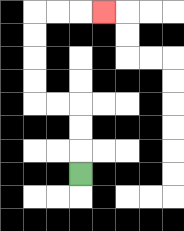{'start': '[3, 7]', 'end': '[4, 0]', 'path_directions': 'U,U,U,L,L,U,U,U,U,R,R,R', 'path_coordinates': '[[3, 7], [3, 6], [3, 5], [3, 4], [2, 4], [1, 4], [1, 3], [1, 2], [1, 1], [1, 0], [2, 0], [3, 0], [4, 0]]'}